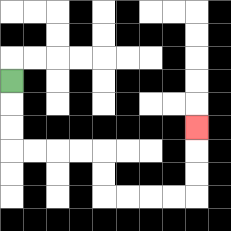{'start': '[0, 3]', 'end': '[8, 5]', 'path_directions': 'D,D,D,R,R,R,R,D,D,R,R,R,R,U,U,U', 'path_coordinates': '[[0, 3], [0, 4], [0, 5], [0, 6], [1, 6], [2, 6], [3, 6], [4, 6], [4, 7], [4, 8], [5, 8], [6, 8], [7, 8], [8, 8], [8, 7], [8, 6], [8, 5]]'}